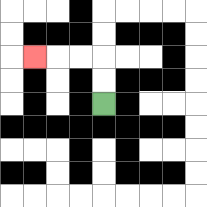{'start': '[4, 4]', 'end': '[1, 2]', 'path_directions': 'U,U,L,L,L', 'path_coordinates': '[[4, 4], [4, 3], [4, 2], [3, 2], [2, 2], [1, 2]]'}